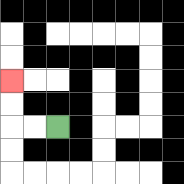{'start': '[2, 5]', 'end': '[0, 3]', 'path_directions': 'L,L,U,U', 'path_coordinates': '[[2, 5], [1, 5], [0, 5], [0, 4], [0, 3]]'}